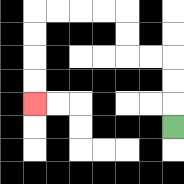{'start': '[7, 5]', 'end': '[1, 4]', 'path_directions': 'U,U,U,L,L,U,U,L,L,L,L,D,D,D,D', 'path_coordinates': '[[7, 5], [7, 4], [7, 3], [7, 2], [6, 2], [5, 2], [5, 1], [5, 0], [4, 0], [3, 0], [2, 0], [1, 0], [1, 1], [1, 2], [1, 3], [1, 4]]'}